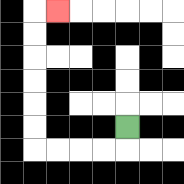{'start': '[5, 5]', 'end': '[2, 0]', 'path_directions': 'D,L,L,L,L,U,U,U,U,U,U,R', 'path_coordinates': '[[5, 5], [5, 6], [4, 6], [3, 6], [2, 6], [1, 6], [1, 5], [1, 4], [1, 3], [1, 2], [1, 1], [1, 0], [2, 0]]'}